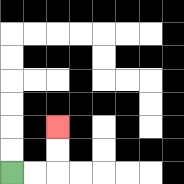{'start': '[0, 7]', 'end': '[2, 5]', 'path_directions': 'R,R,U,U', 'path_coordinates': '[[0, 7], [1, 7], [2, 7], [2, 6], [2, 5]]'}